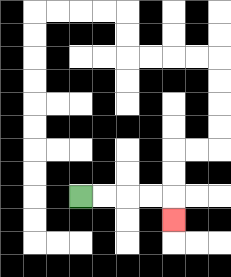{'start': '[3, 8]', 'end': '[7, 9]', 'path_directions': 'R,R,R,R,D', 'path_coordinates': '[[3, 8], [4, 8], [5, 8], [6, 8], [7, 8], [7, 9]]'}